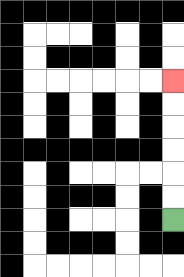{'start': '[7, 9]', 'end': '[7, 3]', 'path_directions': 'U,U,U,U,U,U', 'path_coordinates': '[[7, 9], [7, 8], [7, 7], [7, 6], [7, 5], [7, 4], [7, 3]]'}